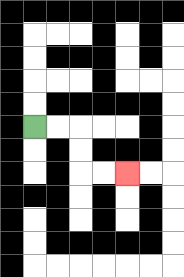{'start': '[1, 5]', 'end': '[5, 7]', 'path_directions': 'R,R,D,D,R,R', 'path_coordinates': '[[1, 5], [2, 5], [3, 5], [3, 6], [3, 7], [4, 7], [5, 7]]'}